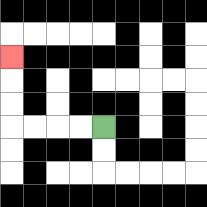{'start': '[4, 5]', 'end': '[0, 2]', 'path_directions': 'L,L,L,L,U,U,U', 'path_coordinates': '[[4, 5], [3, 5], [2, 5], [1, 5], [0, 5], [0, 4], [0, 3], [0, 2]]'}